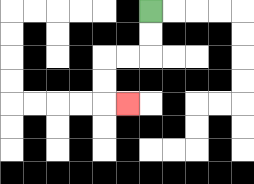{'start': '[6, 0]', 'end': '[5, 4]', 'path_directions': 'D,D,L,L,D,D,R', 'path_coordinates': '[[6, 0], [6, 1], [6, 2], [5, 2], [4, 2], [4, 3], [4, 4], [5, 4]]'}